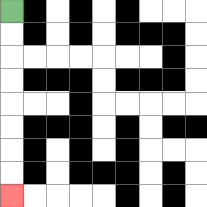{'start': '[0, 0]', 'end': '[0, 8]', 'path_directions': 'D,D,D,D,D,D,D,D', 'path_coordinates': '[[0, 0], [0, 1], [0, 2], [0, 3], [0, 4], [0, 5], [0, 6], [0, 7], [0, 8]]'}